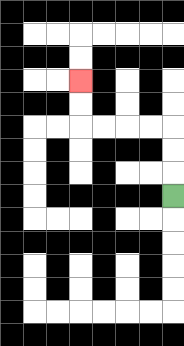{'start': '[7, 8]', 'end': '[3, 3]', 'path_directions': 'U,U,U,L,L,L,L,U,U', 'path_coordinates': '[[7, 8], [7, 7], [7, 6], [7, 5], [6, 5], [5, 5], [4, 5], [3, 5], [3, 4], [3, 3]]'}